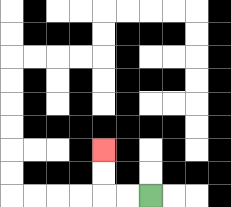{'start': '[6, 8]', 'end': '[4, 6]', 'path_directions': 'L,L,U,U', 'path_coordinates': '[[6, 8], [5, 8], [4, 8], [4, 7], [4, 6]]'}